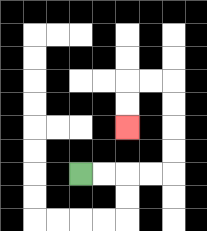{'start': '[3, 7]', 'end': '[5, 5]', 'path_directions': 'R,R,R,R,U,U,U,U,L,L,D,D', 'path_coordinates': '[[3, 7], [4, 7], [5, 7], [6, 7], [7, 7], [7, 6], [7, 5], [7, 4], [7, 3], [6, 3], [5, 3], [5, 4], [5, 5]]'}